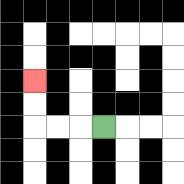{'start': '[4, 5]', 'end': '[1, 3]', 'path_directions': 'L,L,L,U,U', 'path_coordinates': '[[4, 5], [3, 5], [2, 5], [1, 5], [1, 4], [1, 3]]'}